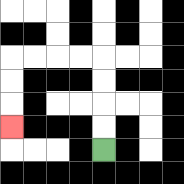{'start': '[4, 6]', 'end': '[0, 5]', 'path_directions': 'U,U,U,U,L,L,L,L,D,D,D', 'path_coordinates': '[[4, 6], [4, 5], [4, 4], [4, 3], [4, 2], [3, 2], [2, 2], [1, 2], [0, 2], [0, 3], [0, 4], [0, 5]]'}